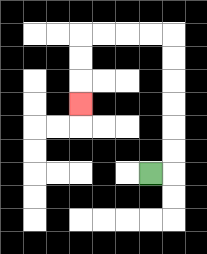{'start': '[6, 7]', 'end': '[3, 4]', 'path_directions': 'R,U,U,U,U,U,U,L,L,L,L,D,D,D', 'path_coordinates': '[[6, 7], [7, 7], [7, 6], [7, 5], [7, 4], [7, 3], [7, 2], [7, 1], [6, 1], [5, 1], [4, 1], [3, 1], [3, 2], [3, 3], [3, 4]]'}